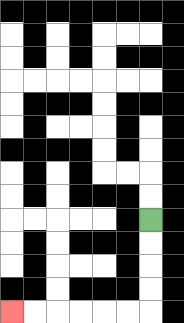{'start': '[6, 9]', 'end': '[0, 13]', 'path_directions': 'D,D,D,D,L,L,L,L,L,L', 'path_coordinates': '[[6, 9], [6, 10], [6, 11], [6, 12], [6, 13], [5, 13], [4, 13], [3, 13], [2, 13], [1, 13], [0, 13]]'}